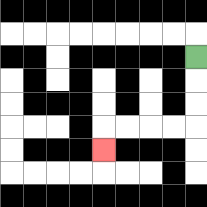{'start': '[8, 2]', 'end': '[4, 6]', 'path_directions': 'D,D,D,L,L,L,L,D', 'path_coordinates': '[[8, 2], [8, 3], [8, 4], [8, 5], [7, 5], [6, 5], [5, 5], [4, 5], [4, 6]]'}